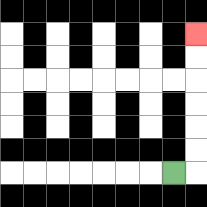{'start': '[7, 7]', 'end': '[8, 1]', 'path_directions': 'R,U,U,U,U,U,U', 'path_coordinates': '[[7, 7], [8, 7], [8, 6], [8, 5], [8, 4], [8, 3], [8, 2], [8, 1]]'}